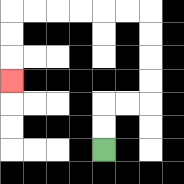{'start': '[4, 6]', 'end': '[0, 3]', 'path_directions': 'U,U,R,R,U,U,U,U,L,L,L,L,L,L,D,D,D', 'path_coordinates': '[[4, 6], [4, 5], [4, 4], [5, 4], [6, 4], [6, 3], [6, 2], [6, 1], [6, 0], [5, 0], [4, 0], [3, 0], [2, 0], [1, 0], [0, 0], [0, 1], [0, 2], [0, 3]]'}